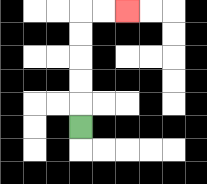{'start': '[3, 5]', 'end': '[5, 0]', 'path_directions': 'U,U,U,U,U,R,R', 'path_coordinates': '[[3, 5], [3, 4], [3, 3], [3, 2], [3, 1], [3, 0], [4, 0], [5, 0]]'}